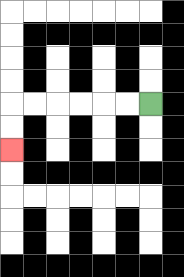{'start': '[6, 4]', 'end': '[0, 6]', 'path_directions': 'L,L,L,L,L,L,D,D', 'path_coordinates': '[[6, 4], [5, 4], [4, 4], [3, 4], [2, 4], [1, 4], [0, 4], [0, 5], [0, 6]]'}